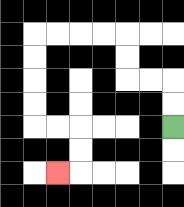{'start': '[7, 5]', 'end': '[2, 7]', 'path_directions': 'U,U,L,L,U,U,L,L,L,L,D,D,D,D,R,R,D,D,L', 'path_coordinates': '[[7, 5], [7, 4], [7, 3], [6, 3], [5, 3], [5, 2], [5, 1], [4, 1], [3, 1], [2, 1], [1, 1], [1, 2], [1, 3], [1, 4], [1, 5], [2, 5], [3, 5], [3, 6], [3, 7], [2, 7]]'}